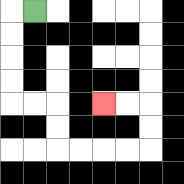{'start': '[1, 0]', 'end': '[4, 4]', 'path_directions': 'L,D,D,D,D,R,R,D,D,R,R,R,R,U,U,L,L', 'path_coordinates': '[[1, 0], [0, 0], [0, 1], [0, 2], [0, 3], [0, 4], [1, 4], [2, 4], [2, 5], [2, 6], [3, 6], [4, 6], [5, 6], [6, 6], [6, 5], [6, 4], [5, 4], [4, 4]]'}